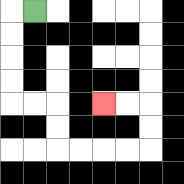{'start': '[1, 0]', 'end': '[4, 4]', 'path_directions': 'L,D,D,D,D,R,R,D,D,R,R,R,R,U,U,L,L', 'path_coordinates': '[[1, 0], [0, 0], [0, 1], [0, 2], [0, 3], [0, 4], [1, 4], [2, 4], [2, 5], [2, 6], [3, 6], [4, 6], [5, 6], [6, 6], [6, 5], [6, 4], [5, 4], [4, 4]]'}